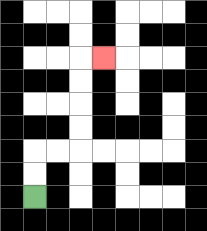{'start': '[1, 8]', 'end': '[4, 2]', 'path_directions': 'U,U,R,R,U,U,U,U,R', 'path_coordinates': '[[1, 8], [1, 7], [1, 6], [2, 6], [3, 6], [3, 5], [3, 4], [3, 3], [3, 2], [4, 2]]'}